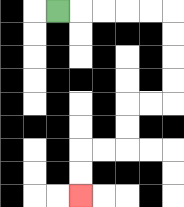{'start': '[2, 0]', 'end': '[3, 8]', 'path_directions': 'R,R,R,R,R,D,D,D,D,L,L,D,D,L,L,D,D', 'path_coordinates': '[[2, 0], [3, 0], [4, 0], [5, 0], [6, 0], [7, 0], [7, 1], [7, 2], [7, 3], [7, 4], [6, 4], [5, 4], [5, 5], [5, 6], [4, 6], [3, 6], [3, 7], [3, 8]]'}